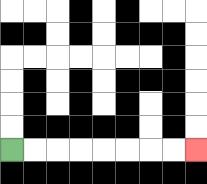{'start': '[0, 6]', 'end': '[8, 6]', 'path_directions': 'R,R,R,R,R,R,R,R', 'path_coordinates': '[[0, 6], [1, 6], [2, 6], [3, 6], [4, 6], [5, 6], [6, 6], [7, 6], [8, 6]]'}